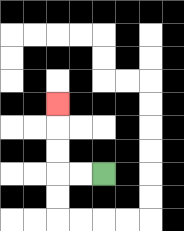{'start': '[4, 7]', 'end': '[2, 4]', 'path_directions': 'L,L,U,U,U', 'path_coordinates': '[[4, 7], [3, 7], [2, 7], [2, 6], [2, 5], [2, 4]]'}